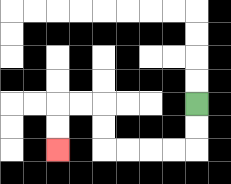{'start': '[8, 4]', 'end': '[2, 6]', 'path_directions': 'D,D,L,L,L,L,U,U,L,L,D,D', 'path_coordinates': '[[8, 4], [8, 5], [8, 6], [7, 6], [6, 6], [5, 6], [4, 6], [4, 5], [4, 4], [3, 4], [2, 4], [2, 5], [2, 6]]'}